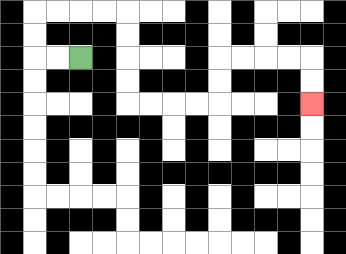{'start': '[3, 2]', 'end': '[13, 4]', 'path_directions': 'L,L,U,U,R,R,R,R,D,D,D,D,R,R,R,R,U,U,R,R,R,R,D,D', 'path_coordinates': '[[3, 2], [2, 2], [1, 2], [1, 1], [1, 0], [2, 0], [3, 0], [4, 0], [5, 0], [5, 1], [5, 2], [5, 3], [5, 4], [6, 4], [7, 4], [8, 4], [9, 4], [9, 3], [9, 2], [10, 2], [11, 2], [12, 2], [13, 2], [13, 3], [13, 4]]'}